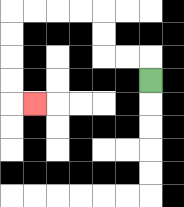{'start': '[6, 3]', 'end': '[1, 4]', 'path_directions': 'U,L,L,U,U,L,L,L,L,D,D,D,D,R', 'path_coordinates': '[[6, 3], [6, 2], [5, 2], [4, 2], [4, 1], [4, 0], [3, 0], [2, 0], [1, 0], [0, 0], [0, 1], [0, 2], [0, 3], [0, 4], [1, 4]]'}